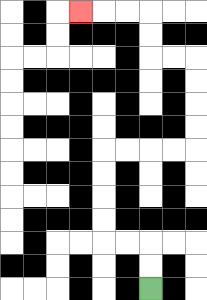{'start': '[6, 12]', 'end': '[3, 0]', 'path_directions': 'U,U,L,L,U,U,U,U,R,R,R,R,U,U,U,U,L,L,U,U,L,L,L', 'path_coordinates': '[[6, 12], [6, 11], [6, 10], [5, 10], [4, 10], [4, 9], [4, 8], [4, 7], [4, 6], [5, 6], [6, 6], [7, 6], [8, 6], [8, 5], [8, 4], [8, 3], [8, 2], [7, 2], [6, 2], [6, 1], [6, 0], [5, 0], [4, 0], [3, 0]]'}